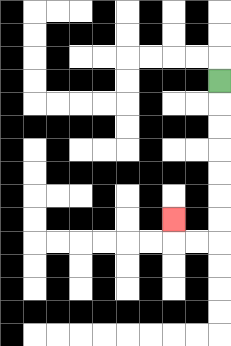{'start': '[9, 3]', 'end': '[7, 9]', 'path_directions': 'D,D,D,D,D,D,D,L,L,U', 'path_coordinates': '[[9, 3], [9, 4], [9, 5], [9, 6], [9, 7], [9, 8], [9, 9], [9, 10], [8, 10], [7, 10], [7, 9]]'}